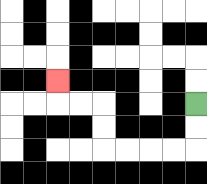{'start': '[8, 4]', 'end': '[2, 3]', 'path_directions': 'D,D,L,L,L,L,U,U,L,L,U', 'path_coordinates': '[[8, 4], [8, 5], [8, 6], [7, 6], [6, 6], [5, 6], [4, 6], [4, 5], [4, 4], [3, 4], [2, 4], [2, 3]]'}